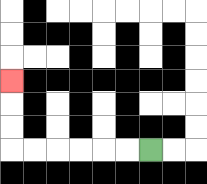{'start': '[6, 6]', 'end': '[0, 3]', 'path_directions': 'L,L,L,L,L,L,U,U,U', 'path_coordinates': '[[6, 6], [5, 6], [4, 6], [3, 6], [2, 6], [1, 6], [0, 6], [0, 5], [0, 4], [0, 3]]'}